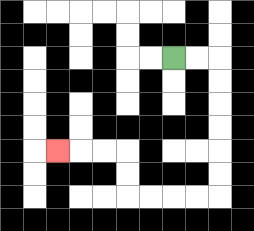{'start': '[7, 2]', 'end': '[2, 6]', 'path_directions': 'R,R,D,D,D,D,D,D,L,L,L,L,U,U,L,L,L', 'path_coordinates': '[[7, 2], [8, 2], [9, 2], [9, 3], [9, 4], [9, 5], [9, 6], [9, 7], [9, 8], [8, 8], [7, 8], [6, 8], [5, 8], [5, 7], [5, 6], [4, 6], [3, 6], [2, 6]]'}